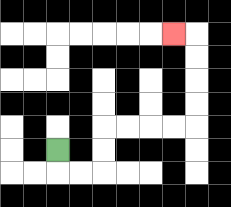{'start': '[2, 6]', 'end': '[7, 1]', 'path_directions': 'D,R,R,U,U,R,R,R,R,U,U,U,U,L', 'path_coordinates': '[[2, 6], [2, 7], [3, 7], [4, 7], [4, 6], [4, 5], [5, 5], [6, 5], [7, 5], [8, 5], [8, 4], [8, 3], [8, 2], [8, 1], [7, 1]]'}